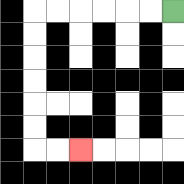{'start': '[7, 0]', 'end': '[3, 6]', 'path_directions': 'L,L,L,L,L,L,D,D,D,D,D,D,R,R', 'path_coordinates': '[[7, 0], [6, 0], [5, 0], [4, 0], [3, 0], [2, 0], [1, 0], [1, 1], [1, 2], [1, 3], [1, 4], [1, 5], [1, 6], [2, 6], [3, 6]]'}